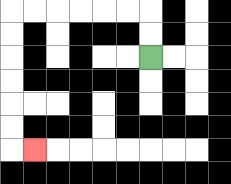{'start': '[6, 2]', 'end': '[1, 6]', 'path_directions': 'U,U,L,L,L,L,L,L,D,D,D,D,D,D,R', 'path_coordinates': '[[6, 2], [6, 1], [6, 0], [5, 0], [4, 0], [3, 0], [2, 0], [1, 0], [0, 0], [0, 1], [0, 2], [0, 3], [0, 4], [0, 5], [0, 6], [1, 6]]'}